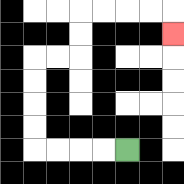{'start': '[5, 6]', 'end': '[7, 1]', 'path_directions': 'L,L,L,L,U,U,U,U,R,R,U,U,R,R,R,R,D', 'path_coordinates': '[[5, 6], [4, 6], [3, 6], [2, 6], [1, 6], [1, 5], [1, 4], [1, 3], [1, 2], [2, 2], [3, 2], [3, 1], [3, 0], [4, 0], [5, 0], [6, 0], [7, 0], [7, 1]]'}